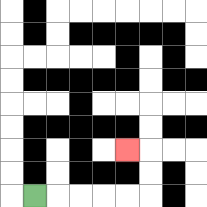{'start': '[1, 8]', 'end': '[5, 6]', 'path_directions': 'R,R,R,R,R,U,U,L', 'path_coordinates': '[[1, 8], [2, 8], [3, 8], [4, 8], [5, 8], [6, 8], [6, 7], [6, 6], [5, 6]]'}